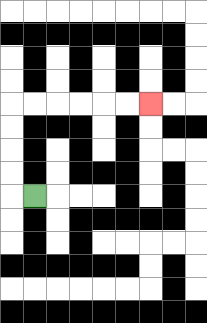{'start': '[1, 8]', 'end': '[6, 4]', 'path_directions': 'L,U,U,U,U,R,R,R,R,R,R', 'path_coordinates': '[[1, 8], [0, 8], [0, 7], [0, 6], [0, 5], [0, 4], [1, 4], [2, 4], [3, 4], [4, 4], [5, 4], [6, 4]]'}